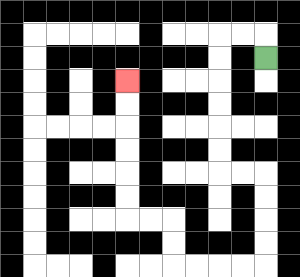{'start': '[11, 2]', 'end': '[5, 3]', 'path_directions': 'U,L,L,D,D,D,D,D,D,R,R,D,D,D,D,L,L,L,L,U,U,L,L,U,U,U,U,U,U', 'path_coordinates': '[[11, 2], [11, 1], [10, 1], [9, 1], [9, 2], [9, 3], [9, 4], [9, 5], [9, 6], [9, 7], [10, 7], [11, 7], [11, 8], [11, 9], [11, 10], [11, 11], [10, 11], [9, 11], [8, 11], [7, 11], [7, 10], [7, 9], [6, 9], [5, 9], [5, 8], [5, 7], [5, 6], [5, 5], [5, 4], [5, 3]]'}